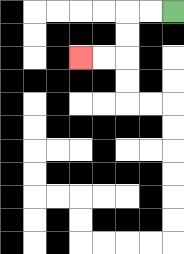{'start': '[7, 0]', 'end': '[3, 2]', 'path_directions': 'L,L,D,D,L,L', 'path_coordinates': '[[7, 0], [6, 0], [5, 0], [5, 1], [5, 2], [4, 2], [3, 2]]'}